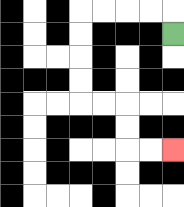{'start': '[7, 1]', 'end': '[7, 6]', 'path_directions': 'U,L,L,L,L,D,D,D,D,R,R,D,D,R,R', 'path_coordinates': '[[7, 1], [7, 0], [6, 0], [5, 0], [4, 0], [3, 0], [3, 1], [3, 2], [3, 3], [3, 4], [4, 4], [5, 4], [5, 5], [5, 6], [6, 6], [7, 6]]'}